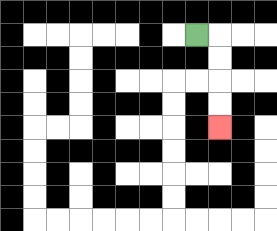{'start': '[8, 1]', 'end': '[9, 5]', 'path_directions': 'R,D,D,D,D', 'path_coordinates': '[[8, 1], [9, 1], [9, 2], [9, 3], [9, 4], [9, 5]]'}